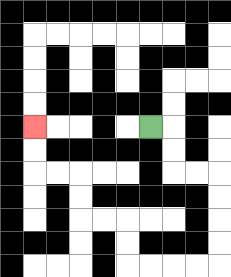{'start': '[6, 5]', 'end': '[1, 5]', 'path_directions': 'R,D,D,R,R,D,D,D,D,L,L,L,L,U,U,L,L,U,U,L,L,U,U', 'path_coordinates': '[[6, 5], [7, 5], [7, 6], [7, 7], [8, 7], [9, 7], [9, 8], [9, 9], [9, 10], [9, 11], [8, 11], [7, 11], [6, 11], [5, 11], [5, 10], [5, 9], [4, 9], [3, 9], [3, 8], [3, 7], [2, 7], [1, 7], [1, 6], [1, 5]]'}